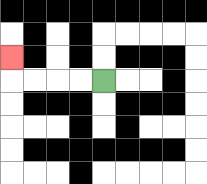{'start': '[4, 3]', 'end': '[0, 2]', 'path_directions': 'L,L,L,L,U', 'path_coordinates': '[[4, 3], [3, 3], [2, 3], [1, 3], [0, 3], [0, 2]]'}